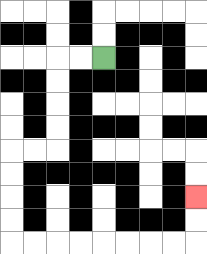{'start': '[4, 2]', 'end': '[8, 8]', 'path_directions': 'L,L,D,D,D,D,L,L,D,D,D,D,R,R,R,R,R,R,R,R,U,U', 'path_coordinates': '[[4, 2], [3, 2], [2, 2], [2, 3], [2, 4], [2, 5], [2, 6], [1, 6], [0, 6], [0, 7], [0, 8], [0, 9], [0, 10], [1, 10], [2, 10], [3, 10], [4, 10], [5, 10], [6, 10], [7, 10], [8, 10], [8, 9], [8, 8]]'}